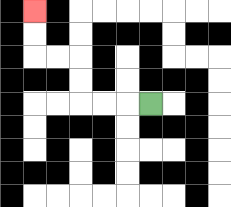{'start': '[6, 4]', 'end': '[1, 0]', 'path_directions': 'L,L,L,U,U,L,L,U,U', 'path_coordinates': '[[6, 4], [5, 4], [4, 4], [3, 4], [3, 3], [3, 2], [2, 2], [1, 2], [1, 1], [1, 0]]'}